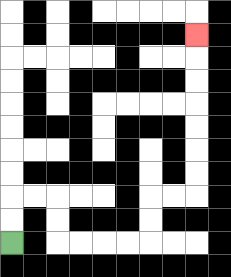{'start': '[0, 10]', 'end': '[8, 1]', 'path_directions': 'U,U,R,R,D,D,R,R,R,R,U,U,R,R,U,U,U,U,U,U,U', 'path_coordinates': '[[0, 10], [0, 9], [0, 8], [1, 8], [2, 8], [2, 9], [2, 10], [3, 10], [4, 10], [5, 10], [6, 10], [6, 9], [6, 8], [7, 8], [8, 8], [8, 7], [8, 6], [8, 5], [8, 4], [8, 3], [8, 2], [8, 1]]'}